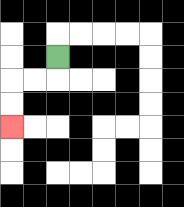{'start': '[2, 2]', 'end': '[0, 5]', 'path_directions': 'D,L,L,D,D', 'path_coordinates': '[[2, 2], [2, 3], [1, 3], [0, 3], [0, 4], [0, 5]]'}